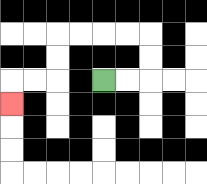{'start': '[4, 3]', 'end': '[0, 4]', 'path_directions': 'R,R,U,U,L,L,L,L,D,D,L,L,D', 'path_coordinates': '[[4, 3], [5, 3], [6, 3], [6, 2], [6, 1], [5, 1], [4, 1], [3, 1], [2, 1], [2, 2], [2, 3], [1, 3], [0, 3], [0, 4]]'}